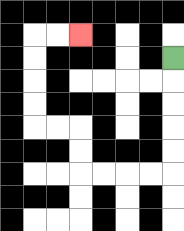{'start': '[7, 2]', 'end': '[3, 1]', 'path_directions': 'D,D,D,D,D,L,L,L,L,U,U,L,L,U,U,U,U,R,R', 'path_coordinates': '[[7, 2], [7, 3], [7, 4], [7, 5], [7, 6], [7, 7], [6, 7], [5, 7], [4, 7], [3, 7], [3, 6], [3, 5], [2, 5], [1, 5], [1, 4], [1, 3], [1, 2], [1, 1], [2, 1], [3, 1]]'}